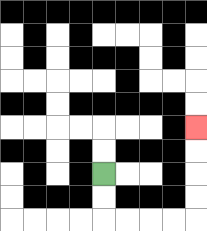{'start': '[4, 7]', 'end': '[8, 5]', 'path_directions': 'D,D,R,R,R,R,U,U,U,U', 'path_coordinates': '[[4, 7], [4, 8], [4, 9], [5, 9], [6, 9], [7, 9], [8, 9], [8, 8], [8, 7], [8, 6], [8, 5]]'}